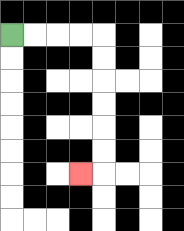{'start': '[0, 1]', 'end': '[3, 7]', 'path_directions': 'R,R,R,R,D,D,D,D,D,D,L', 'path_coordinates': '[[0, 1], [1, 1], [2, 1], [3, 1], [4, 1], [4, 2], [4, 3], [4, 4], [4, 5], [4, 6], [4, 7], [3, 7]]'}